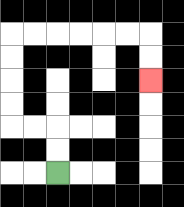{'start': '[2, 7]', 'end': '[6, 3]', 'path_directions': 'U,U,L,L,U,U,U,U,R,R,R,R,R,R,D,D', 'path_coordinates': '[[2, 7], [2, 6], [2, 5], [1, 5], [0, 5], [0, 4], [0, 3], [0, 2], [0, 1], [1, 1], [2, 1], [3, 1], [4, 1], [5, 1], [6, 1], [6, 2], [6, 3]]'}